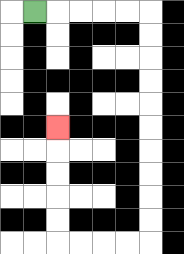{'start': '[1, 0]', 'end': '[2, 5]', 'path_directions': 'R,R,R,R,R,D,D,D,D,D,D,D,D,D,D,L,L,L,L,U,U,U,U,U', 'path_coordinates': '[[1, 0], [2, 0], [3, 0], [4, 0], [5, 0], [6, 0], [6, 1], [6, 2], [6, 3], [6, 4], [6, 5], [6, 6], [6, 7], [6, 8], [6, 9], [6, 10], [5, 10], [4, 10], [3, 10], [2, 10], [2, 9], [2, 8], [2, 7], [2, 6], [2, 5]]'}